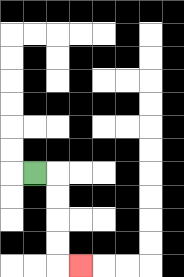{'start': '[1, 7]', 'end': '[3, 11]', 'path_directions': 'R,D,D,D,D,R', 'path_coordinates': '[[1, 7], [2, 7], [2, 8], [2, 9], [2, 10], [2, 11], [3, 11]]'}